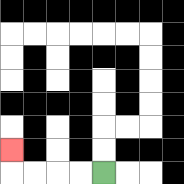{'start': '[4, 7]', 'end': '[0, 6]', 'path_directions': 'L,L,L,L,U', 'path_coordinates': '[[4, 7], [3, 7], [2, 7], [1, 7], [0, 7], [0, 6]]'}